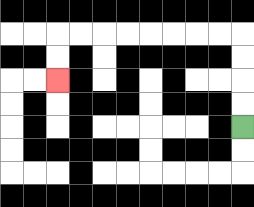{'start': '[10, 5]', 'end': '[2, 3]', 'path_directions': 'U,U,U,U,L,L,L,L,L,L,L,L,D,D', 'path_coordinates': '[[10, 5], [10, 4], [10, 3], [10, 2], [10, 1], [9, 1], [8, 1], [7, 1], [6, 1], [5, 1], [4, 1], [3, 1], [2, 1], [2, 2], [2, 3]]'}